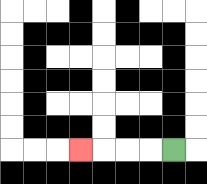{'start': '[7, 6]', 'end': '[3, 6]', 'path_directions': 'L,L,L,L', 'path_coordinates': '[[7, 6], [6, 6], [5, 6], [4, 6], [3, 6]]'}